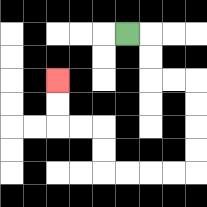{'start': '[5, 1]', 'end': '[2, 3]', 'path_directions': 'R,D,D,R,R,D,D,D,D,L,L,L,L,U,U,L,L,U,U', 'path_coordinates': '[[5, 1], [6, 1], [6, 2], [6, 3], [7, 3], [8, 3], [8, 4], [8, 5], [8, 6], [8, 7], [7, 7], [6, 7], [5, 7], [4, 7], [4, 6], [4, 5], [3, 5], [2, 5], [2, 4], [2, 3]]'}